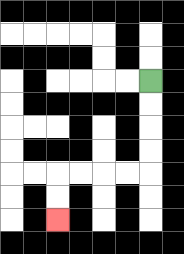{'start': '[6, 3]', 'end': '[2, 9]', 'path_directions': 'D,D,D,D,L,L,L,L,D,D', 'path_coordinates': '[[6, 3], [6, 4], [6, 5], [6, 6], [6, 7], [5, 7], [4, 7], [3, 7], [2, 7], [2, 8], [2, 9]]'}